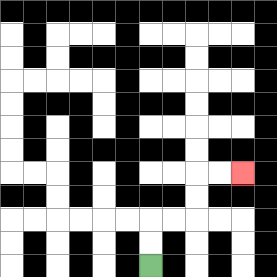{'start': '[6, 11]', 'end': '[10, 7]', 'path_directions': 'U,U,R,R,U,U,R,R', 'path_coordinates': '[[6, 11], [6, 10], [6, 9], [7, 9], [8, 9], [8, 8], [8, 7], [9, 7], [10, 7]]'}